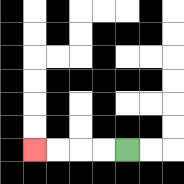{'start': '[5, 6]', 'end': '[1, 6]', 'path_directions': 'L,L,L,L', 'path_coordinates': '[[5, 6], [4, 6], [3, 6], [2, 6], [1, 6]]'}